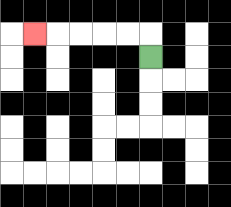{'start': '[6, 2]', 'end': '[1, 1]', 'path_directions': 'U,L,L,L,L,L', 'path_coordinates': '[[6, 2], [6, 1], [5, 1], [4, 1], [3, 1], [2, 1], [1, 1]]'}